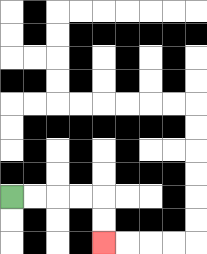{'start': '[0, 8]', 'end': '[4, 10]', 'path_directions': 'R,R,R,R,D,D', 'path_coordinates': '[[0, 8], [1, 8], [2, 8], [3, 8], [4, 8], [4, 9], [4, 10]]'}